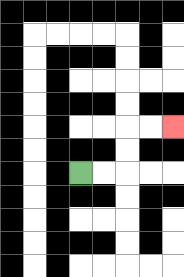{'start': '[3, 7]', 'end': '[7, 5]', 'path_directions': 'R,R,U,U,R,R', 'path_coordinates': '[[3, 7], [4, 7], [5, 7], [5, 6], [5, 5], [6, 5], [7, 5]]'}